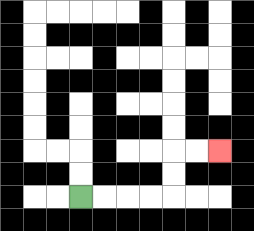{'start': '[3, 8]', 'end': '[9, 6]', 'path_directions': 'R,R,R,R,U,U,R,R', 'path_coordinates': '[[3, 8], [4, 8], [5, 8], [6, 8], [7, 8], [7, 7], [7, 6], [8, 6], [9, 6]]'}